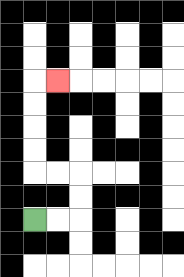{'start': '[1, 9]', 'end': '[2, 3]', 'path_directions': 'R,R,U,U,L,L,U,U,U,U,R', 'path_coordinates': '[[1, 9], [2, 9], [3, 9], [3, 8], [3, 7], [2, 7], [1, 7], [1, 6], [1, 5], [1, 4], [1, 3], [2, 3]]'}